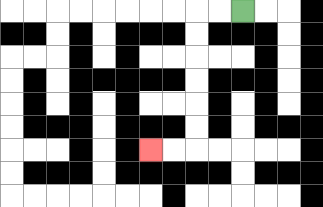{'start': '[10, 0]', 'end': '[6, 6]', 'path_directions': 'L,L,D,D,D,D,D,D,L,L', 'path_coordinates': '[[10, 0], [9, 0], [8, 0], [8, 1], [8, 2], [8, 3], [8, 4], [8, 5], [8, 6], [7, 6], [6, 6]]'}